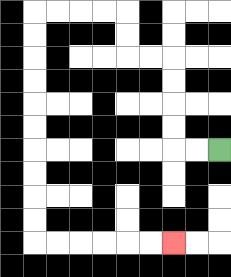{'start': '[9, 6]', 'end': '[7, 10]', 'path_directions': 'L,L,U,U,U,U,L,L,U,U,L,L,L,L,D,D,D,D,D,D,D,D,D,D,R,R,R,R,R,R', 'path_coordinates': '[[9, 6], [8, 6], [7, 6], [7, 5], [7, 4], [7, 3], [7, 2], [6, 2], [5, 2], [5, 1], [5, 0], [4, 0], [3, 0], [2, 0], [1, 0], [1, 1], [1, 2], [1, 3], [1, 4], [1, 5], [1, 6], [1, 7], [1, 8], [1, 9], [1, 10], [2, 10], [3, 10], [4, 10], [5, 10], [6, 10], [7, 10]]'}